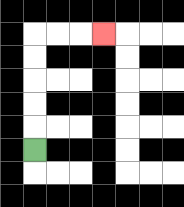{'start': '[1, 6]', 'end': '[4, 1]', 'path_directions': 'U,U,U,U,U,R,R,R', 'path_coordinates': '[[1, 6], [1, 5], [1, 4], [1, 3], [1, 2], [1, 1], [2, 1], [3, 1], [4, 1]]'}